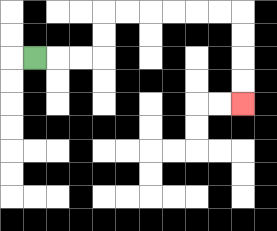{'start': '[1, 2]', 'end': '[10, 4]', 'path_directions': 'R,R,R,U,U,R,R,R,R,R,R,D,D,D,D', 'path_coordinates': '[[1, 2], [2, 2], [3, 2], [4, 2], [4, 1], [4, 0], [5, 0], [6, 0], [7, 0], [8, 0], [9, 0], [10, 0], [10, 1], [10, 2], [10, 3], [10, 4]]'}